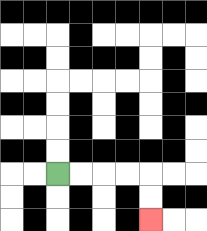{'start': '[2, 7]', 'end': '[6, 9]', 'path_directions': 'R,R,R,R,D,D', 'path_coordinates': '[[2, 7], [3, 7], [4, 7], [5, 7], [6, 7], [6, 8], [6, 9]]'}